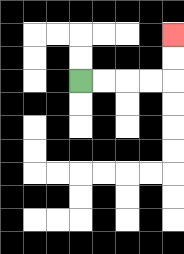{'start': '[3, 3]', 'end': '[7, 1]', 'path_directions': 'R,R,R,R,U,U', 'path_coordinates': '[[3, 3], [4, 3], [5, 3], [6, 3], [7, 3], [7, 2], [7, 1]]'}